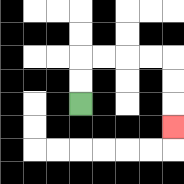{'start': '[3, 4]', 'end': '[7, 5]', 'path_directions': 'U,U,R,R,R,R,D,D,D', 'path_coordinates': '[[3, 4], [3, 3], [3, 2], [4, 2], [5, 2], [6, 2], [7, 2], [7, 3], [7, 4], [7, 5]]'}